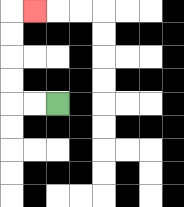{'start': '[2, 4]', 'end': '[1, 0]', 'path_directions': 'L,L,U,U,U,U,R', 'path_coordinates': '[[2, 4], [1, 4], [0, 4], [0, 3], [0, 2], [0, 1], [0, 0], [1, 0]]'}